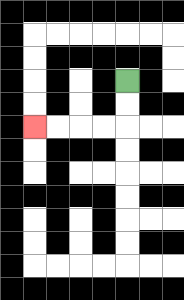{'start': '[5, 3]', 'end': '[1, 5]', 'path_directions': 'D,D,L,L,L,L', 'path_coordinates': '[[5, 3], [5, 4], [5, 5], [4, 5], [3, 5], [2, 5], [1, 5]]'}